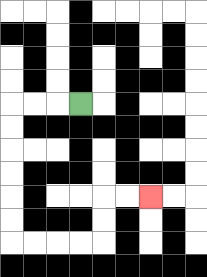{'start': '[3, 4]', 'end': '[6, 8]', 'path_directions': 'L,L,L,D,D,D,D,D,D,R,R,R,R,U,U,R,R', 'path_coordinates': '[[3, 4], [2, 4], [1, 4], [0, 4], [0, 5], [0, 6], [0, 7], [0, 8], [0, 9], [0, 10], [1, 10], [2, 10], [3, 10], [4, 10], [4, 9], [4, 8], [5, 8], [6, 8]]'}